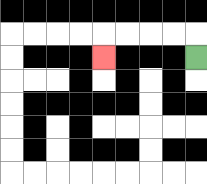{'start': '[8, 2]', 'end': '[4, 2]', 'path_directions': 'U,L,L,L,L,D', 'path_coordinates': '[[8, 2], [8, 1], [7, 1], [6, 1], [5, 1], [4, 1], [4, 2]]'}